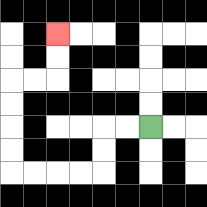{'start': '[6, 5]', 'end': '[2, 1]', 'path_directions': 'L,L,D,D,L,L,L,L,U,U,U,U,R,R,U,U', 'path_coordinates': '[[6, 5], [5, 5], [4, 5], [4, 6], [4, 7], [3, 7], [2, 7], [1, 7], [0, 7], [0, 6], [0, 5], [0, 4], [0, 3], [1, 3], [2, 3], [2, 2], [2, 1]]'}